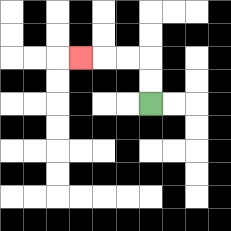{'start': '[6, 4]', 'end': '[3, 2]', 'path_directions': 'U,U,L,L,L', 'path_coordinates': '[[6, 4], [6, 3], [6, 2], [5, 2], [4, 2], [3, 2]]'}